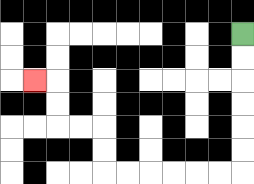{'start': '[10, 1]', 'end': '[1, 3]', 'path_directions': 'D,D,D,D,D,D,L,L,L,L,L,L,U,U,L,L,U,U,L', 'path_coordinates': '[[10, 1], [10, 2], [10, 3], [10, 4], [10, 5], [10, 6], [10, 7], [9, 7], [8, 7], [7, 7], [6, 7], [5, 7], [4, 7], [4, 6], [4, 5], [3, 5], [2, 5], [2, 4], [2, 3], [1, 3]]'}